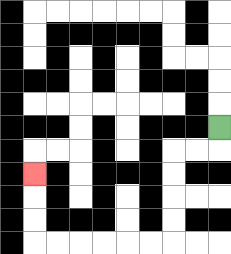{'start': '[9, 5]', 'end': '[1, 7]', 'path_directions': 'D,L,L,D,D,D,D,L,L,L,L,L,L,U,U,U', 'path_coordinates': '[[9, 5], [9, 6], [8, 6], [7, 6], [7, 7], [7, 8], [7, 9], [7, 10], [6, 10], [5, 10], [4, 10], [3, 10], [2, 10], [1, 10], [1, 9], [1, 8], [1, 7]]'}